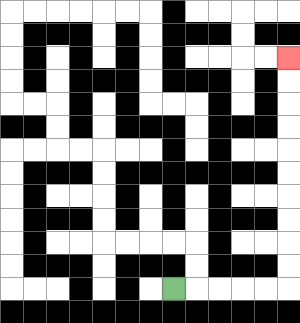{'start': '[7, 12]', 'end': '[12, 2]', 'path_directions': 'R,R,R,R,R,U,U,U,U,U,U,U,U,U,U', 'path_coordinates': '[[7, 12], [8, 12], [9, 12], [10, 12], [11, 12], [12, 12], [12, 11], [12, 10], [12, 9], [12, 8], [12, 7], [12, 6], [12, 5], [12, 4], [12, 3], [12, 2]]'}